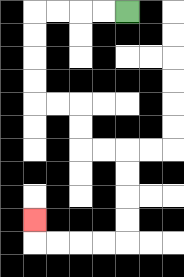{'start': '[5, 0]', 'end': '[1, 9]', 'path_directions': 'L,L,L,L,D,D,D,D,R,R,D,D,R,R,D,D,D,D,L,L,L,L,U', 'path_coordinates': '[[5, 0], [4, 0], [3, 0], [2, 0], [1, 0], [1, 1], [1, 2], [1, 3], [1, 4], [2, 4], [3, 4], [3, 5], [3, 6], [4, 6], [5, 6], [5, 7], [5, 8], [5, 9], [5, 10], [4, 10], [3, 10], [2, 10], [1, 10], [1, 9]]'}